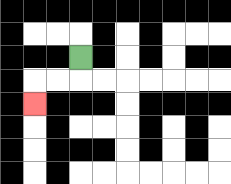{'start': '[3, 2]', 'end': '[1, 4]', 'path_directions': 'D,L,L,D', 'path_coordinates': '[[3, 2], [3, 3], [2, 3], [1, 3], [1, 4]]'}